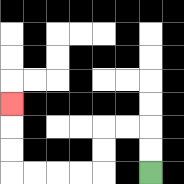{'start': '[6, 7]', 'end': '[0, 4]', 'path_directions': 'U,U,L,L,D,D,L,L,L,L,U,U,U', 'path_coordinates': '[[6, 7], [6, 6], [6, 5], [5, 5], [4, 5], [4, 6], [4, 7], [3, 7], [2, 7], [1, 7], [0, 7], [0, 6], [0, 5], [0, 4]]'}